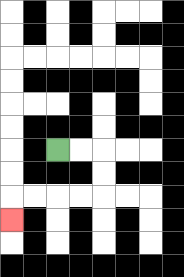{'start': '[2, 6]', 'end': '[0, 9]', 'path_directions': 'R,R,D,D,L,L,L,L,D', 'path_coordinates': '[[2, 6], [3, 6], [4, 6], [4, 7], [4, 8], [3, 8], [2, 8], [1, 8], [0, 8], [0, 9]]'}